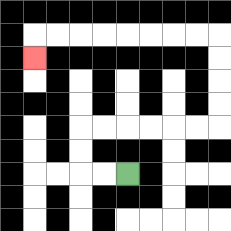{'start': '[5, 7]', 'end': '[1, 2]', 'path_directions': 'L,L,U,U,R,R,R,R,R,R,U,U,U,U,L,L,L,L,L,L,L,L,D', 'path_coordinates': '[[5, 7], [4, 7], [3, 7], [3, 6], [3, 5], [4, 5], [5, 5], [6, 5], [7, 5], [8, 5], [9, 5], [9, 4], [9, 3], [9, 2], [9, 1], [8, 1], [7, 1], [6, 1], [5, 1], [4, 1], [3, 1], [2, 1], [1, 1], [1, 2]]'}